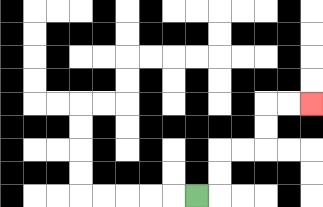{'start': '[8, 8]', 'end': '[13, 4]', 'path_directions': 'R,U,U,R,R,U,U,R,R', 'path_coordinates': '[[8, 8], [9, 8], [9, 7], [9, 6], [10, 6], [11, 6], [11, 5], [11, 4], [12, 4], [13, 4]]'}